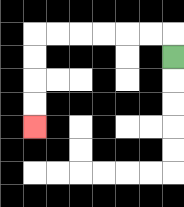{'start': '[7, 2]', 'end': '[1, 5]', 'path_directions': 'U,L,L,L,L,L,L,D,D,D,D', 'path_coordinates': '[[7, 2], [7, 1], [6, 1], [5, 1], [4, 1], [3, 1], [2, 1], [1, 1], [1, 2], [1, 3], [1, 4], [1, 5]]'}